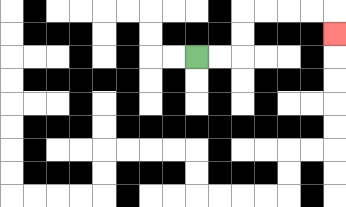{'start': '[8, 2]', 'end': '[14, 1]', 'path_directions': 'R,R,U,U,R,R,R,R,D', 'path_coordinates': '[[8, 2], [9, 2], [10, 2], [10, 1], [10, 0], [11, 0], [12, 0], [13, 0], [14, 0], [14, 1]]'}